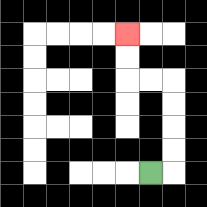{'start': '[6, 7]', 'end': '[5, 1]', 'path_directions': 'R,U,U,U,U,L,L,U,U', 'path_coordinates': '[[6, 7], [7, 7], [7, 6], [7, 5], [7, 4], [7, 3], [6, 3], [5, 3], [5, 2], [5, 1]]'}